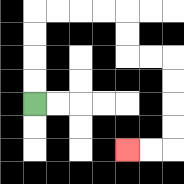{'start': '[1, 4]', 'end': '[5, 6]', 'path_directions': 'U,U,U,U,R,R,R,R,D,D,R,R,D,D,D,D,L,L', 'path_coordinates': '[[1, 4], [1, 3], [1, 2], [1, 1], [1, 0], [2, 0], [3, 0], [4, 0], [5, 0], [5, 1], [5, 2], [6, 2], [7, 2], [7, 3], [7, 4], [7, 5], [7, 6], [6, 6], [5, 6]]'}